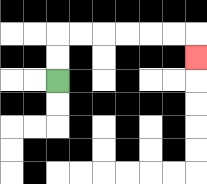{'start': '[2, 3]', 'end': '[8, 2]', 'path_directions': 'U,U,R,R,R,R,R,R,D', 'path_coordinates': '[[2, 3], [2, 2], [2, 1], [3, 1], [4, 1], [5, 1], [6, 1], [7, 1], [8, 1], [8, 2]]'}